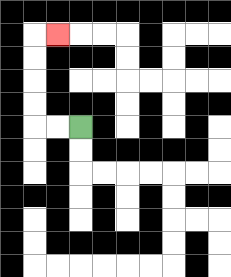{'start': '[3, 5]', 'end': '[2, 1]', 'path_directions': 'L,L,U,U,U,U,R', 'path_coordinates': '[[3, 5], [2, 5], [1, 5], [1, 4], [1, 3], [1, 2], [1, 1], [2, 1]]'}